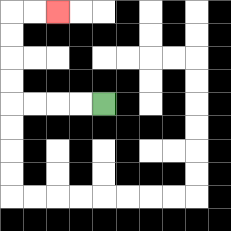{'start': '[4, 4]', 'end': '[2, 0]', 'path_directions': 'L,L,L,L,U,U,U,U,R,R', 'path_coordinates': '[[4, 4], [3, 4], [2, 4], [1, 4], [0, 4], [0, 3], [0, 2], [0, 1], [0, 0], [1, 0], [2, 0]]'}